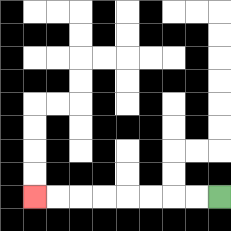{'start': '[9, 8]', 'end': '[1, 8]', 'path_directions': 'L,L,L,L,L,L,L,L', 'path_coordinates': '[[9, 8], [8, 8], [7, 8], [6, 8], [5, 8], [4, 8], [3, 8], [2, 8], [1, 8]]'}